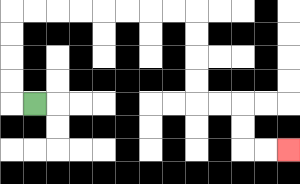{'start': '[1, 4]', 'end': '[12, 6]', 'path_directions': 'L,U,U,U,U,R,R,R,R,R,R,R,R,D,D,D,D,R,R,D,D,R,R', 'path_coordinates': '[[1, 4], [0, 4], [0, 3], [0, 2], [0, 1], [0, 0], [1, 0], [2, 0], [3, 0], [4, 0], [5, 0], [6, 0], [7, 0], [8, 0], [8, 1], [8, 2], [8, 3], [8, 4], [9, 4], [10, 4], [10, 5], [10, 6], [11, 6], [12, 6]]'}